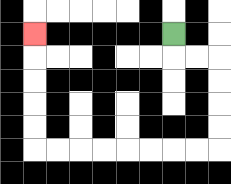{'start': '[7, 1]', 'end': '[1, 1]', 'path_directions': 'D,R,R,D,D,D,D,L,L,L,L,L,L,L,L,U,U,U,U,U', 'path_coordinates': '[[7, 1], [7, 2], [8, 2], [9, 2], [9, 3], [9, 4], [9, 5], [9, 6], [8, 6], [7, 6], [6, 6], [5, 6], [4, 6], [3, 6], [2, 6], [1, 6], [1, 5], [1, 4], [1, 3], [1, 2], [1, 1]]'}